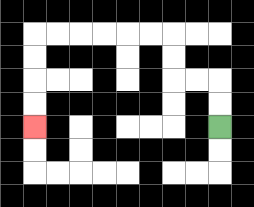{'start': '[9, 5]', 'end': '[1, 5]', 'path_directions': 'U,U,L,L,U,U,L,L,L,L,L,L,D,D,D,D', 'path_coordinates': '[[9, 5], [9, 4], [9, 3], [8, 3], [7, 3], [7, 2], [7, 1], [6, 1], [5, 1], [4, 1], [3, 1], [2, 1], [1, 1], [1, 2], [1, 3], [1, 4], [1, 5]]'}